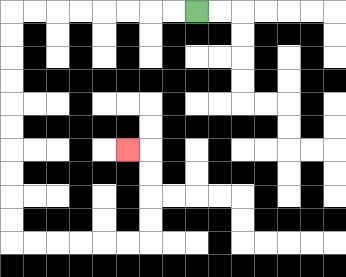{'start': '[8, 0]', 'end': '[5, 6]', 'path_directions': 'L,L,L,L,L,L,L,L,D,D,D,D,D,D,D,D,D,D,R,R,R,R,R,R,U,U,U,U,L', 'path_coordinates': '[[8, 0], [7, 0], [6, 0], [5, 0], [4, 0], [3, 0], [2, 0], [1, 0], [0, 0], [0, 1], [0, 2], [0, 3], [0, 4], [0, 5], [0, 6], [0, 7], [0, 8], [0, 9], [0, 10], [1, 10], [2, 10], [3, 10], [4, 10], [5, 10], [6, 10], [6, 9], [6, 8], [6, 7], [6, 6], [5, 6]]'}